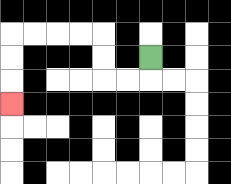{'start': '[6, 2]', 'end': '[0, 4]', 'path_directions': 'D,L,L,U,U,L,L,L,L,D,D,D', 'path_coordinates': '[[6, 2], [6, 3], [5, 3], [4, 3], [4, 2], [4, 1], [3, 1], [2, 1], [1, 1], [0, 1], [0, 2], [0, 3], [0, 4]]'}